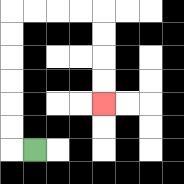{'start': '[1, 6]', 'end': '[4, 4]', 'path_directions': 'L,U,U,U,U,U,U,R,R,R,R,D,D,D,D', 'path_coordinates': '[[1, 6], [0, 6], [0, 5], [0, 4], [0, 3], [0, 2], [0, 1], [0, 0], [1, 0], [2, 0], [3, 0], [4, 0], [4, 1], [4, 2], [4, 3], [4, 4]]'}